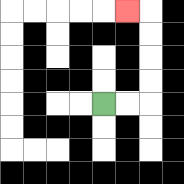{'start': '[4, 4]', 'end': '[5, 0]', 'path_directions': 'R,R,U,U,U,U,L', 'path_coordinates': '[[4, 4], [5, 4], [6, 4], [6, 3], [6, 2], [6, 1], [6, 0], [5, 0]]'}